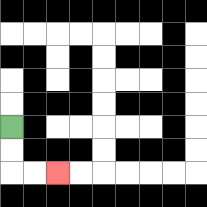{'start': '[0, 5]', 'end': '[2, 7]', 'path_directions': 'D,D,R,R', 'path_coordinates': '[[0, 5], [0, 6], [0, 7], [1, 7], [2, 7]]'}